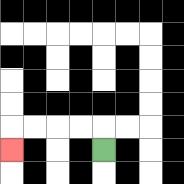{'start': '[4, 6]', 'end': '[0, 6]', 'path_directions': 'U,L,L,L,L,D', 'path_coordinates': '[[4, 6], [4, 5], [3, 5], [2, 5], [1, 5], [0, 5], [0, 6]]'}